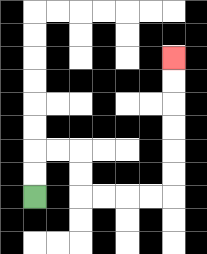{'start': '[1, 8]', 'end': '[7, 2]', 'path_directions': 'U,U,R,R,D,D,R,R,R,R,U,U,U,U,U,U', 'path_coordinates': '[[1, 8], [1, 7], [1, 6], [2, 6], [3, 6], [3, 7], [3, 8], [4, 8], [5, 8], [6, 8], [7, 8], [7, 7], [7, 6], [7, 5], [7, 4], [7, 3], [7, 2]]'}